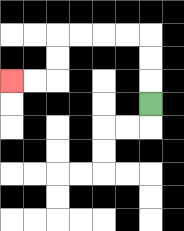{'start': '[6, 4]', 'end': '[0, 3]', 'path_directions': 'U,U,U,L,L,L,L,D,D,L,L', 'path_coordinates': '[[6, 4], [6, 3], [6, 2], [6, 1], [5, 1], [4, 1], [3, 1], [2, 1], [2, 2], [2, 3], [1, 3], [0, 3]]'}